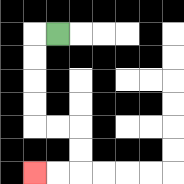{'start': '[2, 1]', 'end': '[1, 7]', 'path_directions': 'L,D,D,D,D,R,R,D,D,L,L', 'path_coordinates': '[[2, 1], [1, 1], [1, 2], [1, 3], [1, 4], [1, 5], [2, 5], [3, 5], [3, 6], [3, 7], [2, 7], [1, 7]]'}